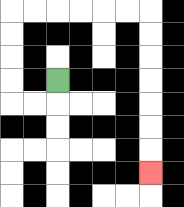{'start': '[2, 3]', 'end': '[6, 7]', 'path_directions': 'D,L,L,U,U,U,U,R,R,R,R,R,R,D,D,D,D,D,D,D', 'path_coordinates': '[[2, 3], [2, 4], [1, 4], [0, 4], [0, 3], [0, 2], [0, 1], [0, 0], [1, 0], [2, 0], [3, 0], [4, 0], [5, 0], [6, 0], [6, 1], [6, 2], [6, 3], [6, 4], [6, 5], [6, 6], [6, 7]]'}